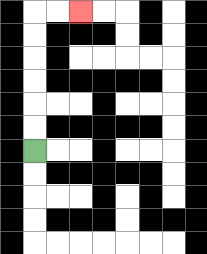{'start': '[1, 6]', 'end': '[3, 0]', 'path_directions': 'U,U,U,U,U,U,R,R', 'path_coordinates': '[[1, 6], [1, 5], [1, 4], [1, 3], [1, 2], [1, 1], [1, 0], [2, 0], [3, 0]]'}